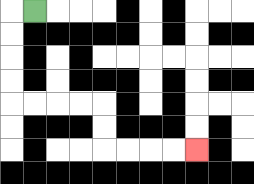{'start': '[1, 0]', 'end': '[8, 6]', 'path_directions': 'L,D,D,D,D,R,R,R,R,D,D,R,R,R,R', 'path_coordinates': '[[1, 0], [0, 0], [0, 1], [0, 2], [0, 3], [0, 4], [1, 4], [2, 4], [3, 4], [4, 4], [4, 5], [4, 6], [5, 6], [6, 6], [7, 6], [8, 6]]'}